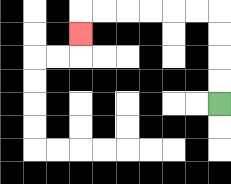{'start': '[9, 4]', 'end': '[3, 1]', 'path_directions': 'U,U,U,U,L,L,L,L,L,L,D', 'path_coordinates': '[[9, 4], [9, 3], [9, 2], [9, 1], [9, 0], [8, 0], [7, 0], [6, 0], [5, 0], [4, 0], [3, 0], [3, 1]]'}